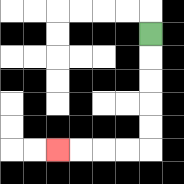{'start': '[6, 1]', 'end': '[2, 6]', 'path_directions': 'D,D,D,D,D,L,L,L,L', 'path_coordinates': '[[6, 1], [6, 2], [6, 3], [6, 4], [6, 5], [6, 6], [5, 6], [4, 6], [3, 6], [2, 6]]'}